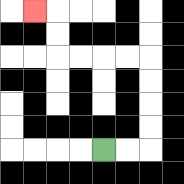{'start': '[4, 6]', 'end': '[1, 0]', 'path_directions': 'R,R,U,U,U,U,L,L,L,L,U,U,L', 'path_coordinates': '[[4, 6], [5, 6], [6, 6], [6, 5], [6, 4], [6, 3], [6, 2], [5, 2], [4, 2], [3, 2], [2, 2], [2, 1], [2, 0], [1, 0]]'}